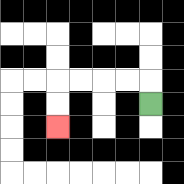{'start': '[6, 4]', 'end': '[2, 5]', 'path_directions': 'U,L,L,L,L,D,D', 'path_coordinates': '[[6, 4], [6, 3], [5, 3], [4, 3], [3, 3], [2, 3], [2, 4], [2, 5]]'}